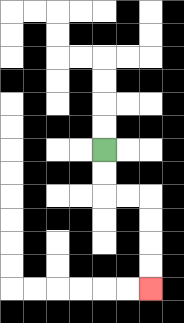{'start': '[4, 6]', 'end': '[6, 12]', 'path_directions': 'D,D,R,R,D,D,D,D', 'path_coordinates': '[[4, 6], [4, 7], [4, 8], [5, 8], [6, 8], [6, 9], [6, 10], [6, 11], [6, 12]]'}